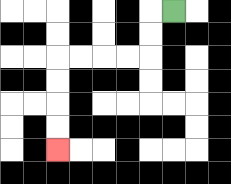{'start': '[7, 0]', 'end': '[2, 6]', 'path_directions': 'L,D,D,L,L,L,L,D,D,D,D', 'path_coordinates': '[[7, 0], [6, 0], [6, 1], [6, 2], [5, 2], [4, 2], [3, 2], [2, 2], [2, 3], [2, 4], [2, 5], [2, 6]]'}